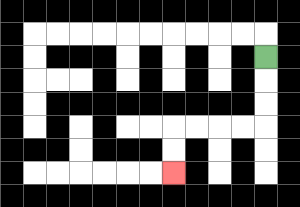{'start': '[11, 2]', 'end': '[7, 7]', 'path_directions': 'D,D,D,L,L,L,L,D,D', 'path_coordinates': '[[11, 2], [11, 3], [11, 4], [11, 5], [10, 5], [9, 5], [8, 5], [7, 5], [7, 6], [7, 7]]'}